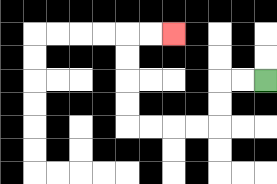{'start': '[11, 3]', 'end': '[7, 1]', 'path_directions': 'L,L,D,D,L,L,L,L,U,U,U,U,R,R', 'path_coordinates': '[[11, 3], [10, 3], [9, 3], [9, 4], [9, 5], [8, 5], [7, 5], [6, 5], [5, 5], [5, 4], [5, 3], [5, 2], [5, 1], [6, 1], [7, 1]]'}